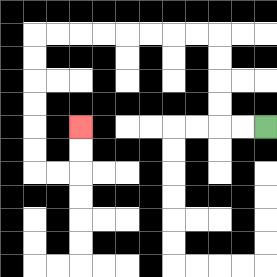{'start': '[11, 5]', 'end': '[3, 5]', 'path_directions': 'L,L,U,U,U,U,L,L,L,L,L,L,L,L,D,D,D,D,D,D,R,R,U,U', 'path_coordinates': '[[11, 5], [10, 5], [9, 5], [9, 4], [9, 3], [9, 2], [9, 1], [8, 1], [7, 1], [6, 1], [5, 1], [4, 1], [3, 1], [2, 1], [1, 1], [1, 2], [1, 3], [1, 4], [1, 5], [1, 6], [1, 7], [2, 7], [3, 7], [3, 6], [3, 5]]'}